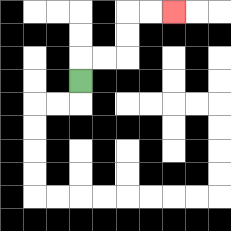{'start': '[3, 3]', 'end': '[7, 0]', 'path_directions': 'U,R,R,U,U,R,R', 'path_coordinates': '[[3, 3], [3, 2], [4, 2], [5, 2], [5, 1], [5, 0], [6, 0], [7, 0]]'}